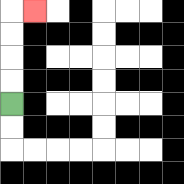{'start': '[0, 4]', 'end': '[1, 0]', 'path_directions': 'U,U,U,U,R', 'path_coordinates': '[[0, 4], [0, 3], [0, 2], [0, 1], [0, 0], [1, 0]]'}